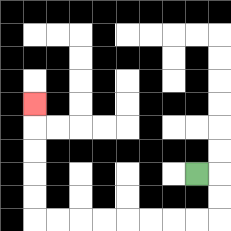{'start': '[8, 7]', 'end': '[1, 4]', 'path_directions': 'R,D,D,L,L,L,L,L,L,L,L,U,U,U,U,U', 'path_coordinates': '[[8, 7], [9, 7], [9, 8], [9, 9], [8, 9], [7, 9], [6, 9], [5, 9], [4, 9], [3, 9], [2, 9], [1, 9], [1, 8], [1, 7], [1, 6], [1, 5], [1, 4]]'}